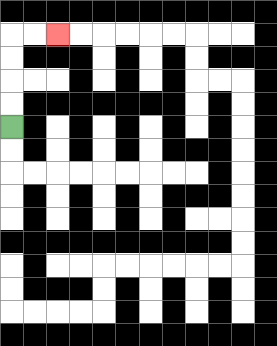{'start': '[0, 5]', 'end': '[2, 1]', 'path_directions': 'U,U,U,U,R,R', 'path_coordinates': '[[0, 5], [0, 4], [0, 3], [0, 2], [0, 1], [1, 1], [2, 1]]'}